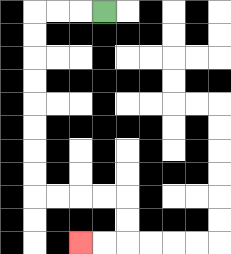{'start': '[4, 0]', 'end': '[3, 10]', 'path_directions': 'L,L,L,D,D,D,D,D,D,D,D,R,R,R,R,D,D,L,L', 'path_coordinates': '[[4, 0], [3, 0], [2, 0], [1, 0], [1, 1], [1, 2], [1, 3], [1, 4], [1, 5], [1, 6], [1, 7], [1, 8], [2, 8], [3, 8], [4, 8], [5, 8], [5, 9], [5, 10], [4, 10], [3, 10]]'}